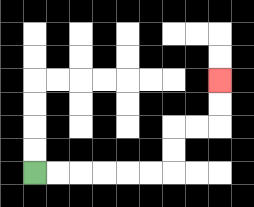{'start': '[1, 7]', 'end': '[9, 3]', 'path_directions': 'R,R,R,R,R,R,U,U,R,R,U,U', 'path_coordinates': '[[1, 7], [2, 7], [3, 7], [4, 7], [5, 7], [6, 7], [7, 7], [7, 6], [7, 5], [8, 5], [9, 5], [9, 4], [9, 3]]'}